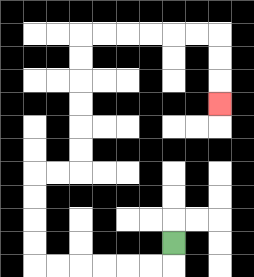{'start': '[7, 10]', 'end': '[9, 4]', 'path_directions': 'D,L,L,L,L,L,L,U,U,U,U,R,R,U,U,U,U,U,U,R,R,R,R,R,R,D,D,D', 'path_coordinates': '[[7, 10], [7, 11], [6, 11], [5, 11], [4, 11], [3, 11], [2, 11], [1, 11], [1, 10], [1, 9], [1, 8], [1, 7], [2, 7], [3, 7], [3, 6], [3, 5], [3, 4], [3, 3], [3, 2], [3, 1], [4, 1], [5, 1], [6, 1], [7, 1], [8, 1], [9, 1], [9, 2], [9, 3], [9, 4]]'}